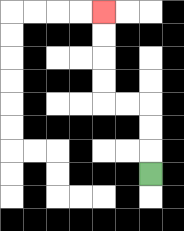{'start': '[6, 7]', 'end': '[4, 0]', 'path_directions': 'U,U,U,L,L,U,U,U,U', 'path_coordinates': '[[6, 7], [6, 6], [6, 5], [6, 4], [5, 4], [4, 4], [4, 3], [4, 2], [4, 1], [4, 0]]'}